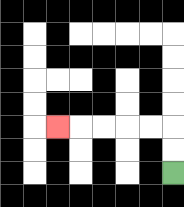{'start': '[7, 7]', 'end': '[2, 5]', 'path_directions': 'U,U,L,L,L,L,L', 'path_coordinates': '[[7, 7], [7, 6], [7, 5], [6, 5], [5, 5], [4, 5], [3, 5], [2, 5]]'}